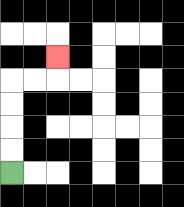{'start': '[0, 7]', 'end': '[2, 2]', 'path_directions': 'U,U,U,U,R,R,U', 'path_coordinates': '[[0, 7], [0, 6], [0, 5], [0, 4], [0, 3], [1, 3], [2, 3], [2, 2]]'}